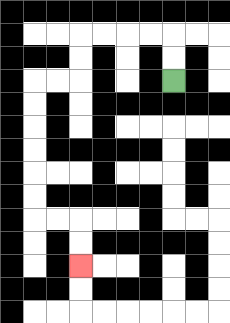{'start': '[7, 3]', 'end': '[3, 11]', 'path_directions': 'U,U,L,L,L,L,D,D,L,L,D,D,D,D,D,D,R,R,D,D', 'path_coordinates': '[[7, 3], [7, 2], [7, 1], [6, 1], [5, 1], [4, 1], [3, 1], [3, 2], [3, 3], [2, 3], [1, 3], [1, 4], [1, 5], [1, 6], [1, 7], [1, 8], [1, 9], [2, 9], [3, 9], [3, 10], [3, 11]]'}